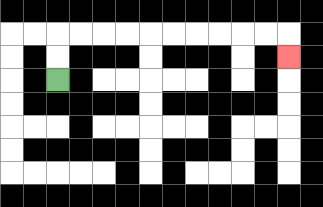{'start': '[2, 3]', 'end': '[12, 2]', 'path_directions': 'U,U,R,R,R,R,R,R,R,R,R,R,D', 'path_coordinates': '[[2, 3], [2, 2], [2, 1], [3, 1], [4, 1], [5, 1], [6, 1], [7, 1], [8, 1], [9, 1], [10, 1], [11, 1], [12, 1], [12, 2]]'}